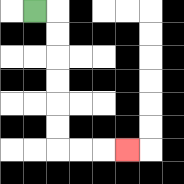{'start': '[1, 0]', 'end': '[5, 6]', 'path_directions': 'R,D,D,D,D,D,D,R,R,R', 'path_coordinates': '[[1, 0], [2, 0], [2, 1], [2, 2], [2, 3], [2, 4], [2, 5], [2, 6], [3, 6], [4, 6], [5, 6]]'}